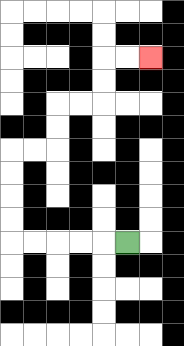{'start': '[5, 10]', 'end': '[6, 2]', 'path_directions': 'L,L,L,L,L,U,U,U,U,R,R,U,U,R,R,U,U,R,R', 'path_coordinates': '[[5, 10], [4, 10], [3, 10], [2, 10], [1, 10], [0, 10], [0, 9], [0, 8], [0, 7], [0, 6], [1, 6], [2, 6], [2, 5], [2, 4], [3, 4], [4, 4], [4, 3], [4, 2], [5, 2], [6, 2]]'}